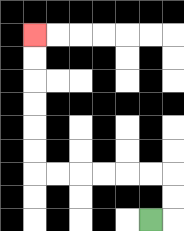{'start': '[6, 9]', 'end': '[1, 1]', 'path_directions': 'R,U,U,L,L,L,L,L,L,U,U,U,U,U,U', 'path_coordinates': '[[6, 9], [7, 9], [7, 8], [7, 7], [6, 7], [5, 7], [4, 7], [3, 7], [2, 7], [1, 7], [1, 6], [1, 5], [1, 4], [1, 3], [1, 2], [1, 1]]'}